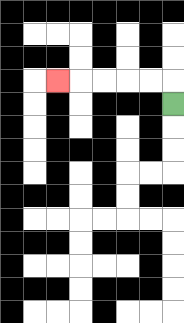{'start': '[7, 4]', 'end': '[2, 3]', 'path_directions': 'U,L,L,L,L,L', 'path_coordinates': '[[7, 4], [7, 3], [6, 3], [5, 3], [4, 3], [3, 3], [2, 3]]'}